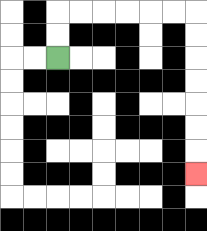{'start': '[2, 2]', 'end': '[8, 7]', 'path_directions': 'U,U,R,R,R,R,R,R,D,D,D,D,D,D,D', 'path_coordinates': '[[2, 2], [2, 1], [2, 0], [3, 0], [4, 0], [5, 0], [6, 0], [7, 0], [8, 0], [8, 1], [8, 2], [8, 3], [8, 4], [8, 5], [8, 6], [8, 7]]'}